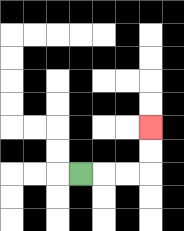{'start': '[3, 7]', 'end': '[6, 5]', 'path_directions': 'R,R,R,U,U', 'path_coordinates': '[[3, 7], [4, 7], [5, 7], [6, 7], [6, 6], [6, 5]]'}